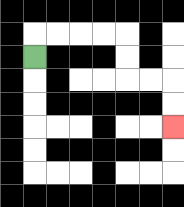{'start': '[1, 2]', 'end': '[7, 5]', 'path_directions': 'U,R,R,R,R,D,D,R,R,D,D', 'path_coordinates': '[[1, 2], [1, 1], [2, 1], [3, 1], [4, 1], [5, 1], [5, 2], [5, 3], [6, 3], [7, 3], [7, 4], [7, 5]]'}